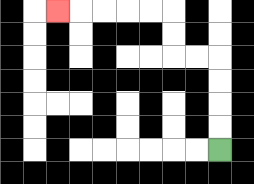{'start': '[9, 6]', 'end': '[2, 0]', 'path_directions': 'U,U,U,U,L,L,U,U,L,L,L,L,L', 'path_coordinates': '[[9, 6], [9, 5], [9, 4], [9, 3], [9, 2], [8, 2], [7, 2], [7, 1], [7, 0], [6, 0], [5, 0], [4, 0], [3, 0], [2, 0]]'}